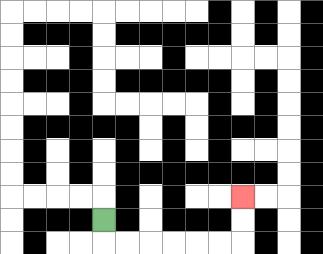{'start': '[4, 9]', 'end': '[10, 8]', 'path_directions': 'D,R,R,R,R,R,R,U,U', 'path_coordinates': '[[4, 9], [4, 10], [5, 10], [6, 10], [7, 10], [8, 10], [9, 10], [10, 10], [10, 9], [10, 8]]'}